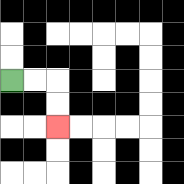{'start': '[0, 3]', 'end': '[2, 5]', 'path_directions': 'R,R,D,D', 'path_coordinates': '[[0, 3], [1, 3], [2, 3], [2, 4], [2, 5]]'}